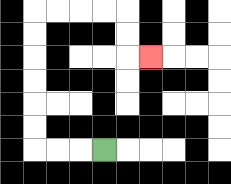{'start': '[4, 6]', 'end': '[6, 2]', 'path_directions': 'L,L,L,U,U,U,U,U,U,R,R,R,R,D,D,R', 'path_coordinates': '[[4, 6], [3, 6], [2, 6], [1, 6], [1, 5], [1, 4], [1, 3], [1, 2], [1, 1], [1, 0], [2, 0], [3, 0], [4, 0], [5, 0], [5, 1], [5, 2], [6, 2]]'}